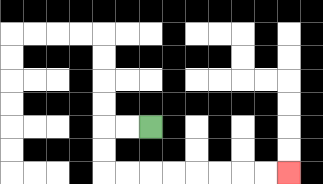{'start': '[6, 5]', 'end': '[12, 7]', 'path_directions': 'L,L,D,D,R,R,R,R,R,R,R,R', 'path_coordinates': '[[6, 5], [5, 5], [4, 5], [4, 6], [4, 7], [5, 7], [6, 7], [7, 7], [8, 7], [9, 7], [10, 7], [11, 7], [12, 7]]'}